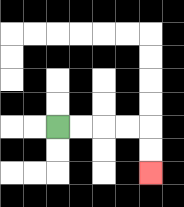{'start': '[2, 5]', 'end': '[6, 7]', 'path_directions': 'R,R,R,R,D,D', 'path_coordinates': '[[2, 5], [3, 5], [4, 5], [5, 5], [6, 5], [6, 6], [6, 7]]'}